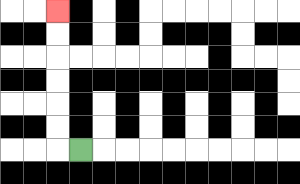{'start': '[3, 6]', 'end': '[2, 0]', 'path_directions': 'L,U,U,U,U,U,U', 'path_coordinates': '[[3, 6], [2, 6], [2, 5], [2, 4], [2, 3], [2, 2], [2, 1], [2, 0]]'}